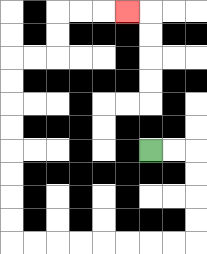{'start': '[6, 6]', 'end': '[5, 0]', 'path_directions': 'R,R,D,D,D,D,L,L,L,L,L,L,L,L,U,U,U,U,U,U,U,U,R,R,U,U,R,R,R', 'path_coordinates': '[[6, 6], [7, 6], [8, 6], [8, 7], [8, 8], [8, 9], [8, 10], [7, 10], [6, 10], [5, 10], [4, 10], [3, 10], [2, 10], [1, 10], [0, 10], [0, 9], [0, 8], [0, 7], [0, 6], [0, 5], [0, 4], [0, 3], [0, 2], [1, 2], [2, 2], [2, 1], [2, 0], [3, 0], [4, 0], [5, 0]]'}